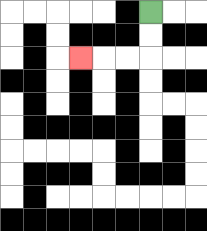{'start': '[6, 0]', 'end': '[3, 2]', 'path_directions': 'D,D,L,L,L', 'path_coordinates': '[[6, 0], [6, 1], [6, 2], [5, 2], [4, 2], [3, 2]]'}